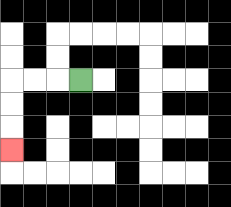{'start': '[3, 3]', 'end': '[0, 6]', 'path_directions': 'L,L,L,D,D,D', 'path_coordinates': '[[3, 3], [2, 3], [1, 3], [0, 3], [0, 4], [0, 5], [0, 6]]'}